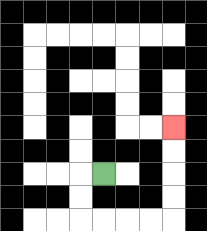{'start': '[4, 7]', 'end': '[7, 5]', 'path_directions': 'L,D,D,R,R,R,R,U,U,U,U', 'path_coordinates': '[[4, 7], [3, 7], [3, 8], [3, 9], [4, 9], [5, 9], [6, 9], [7, 9], [7, 8], [7, 7], [7, 6], [7, 5]]'}